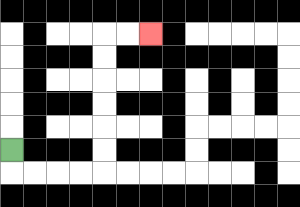{'start': '[0, 6]', 'end': '[6, 1]', 'path_directions': 'D,R,R,R,R,U,U,U,U,U,U,R,R', 'path_coordinates': '[[0, 6], [0, 7], [1, 7], [2, 7], [3, 7], [4, 7], [4, 6], [4, 5], [4, 4], [4, 3], [4, 2], [4, 1], [5, 1], [6, 1]]'}